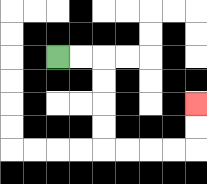{'start': '[2, 2]', 'end': '[8, 4]', 'path_directions': 'R,R,D,D,D,D,R,R,R,R,U,U', 'path_coordinates': '[[2, 2], [3, 2], [4, 2], [4, 3], [4, 4], [4, 5], [4, 6], [5, 6], [6, 6], [7, 6], [8, 6], [8, 5], [8, 4]]'}